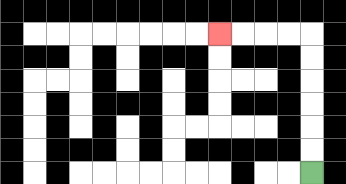{'start': '[13, 7]', 'end': '[9, 1]', 'path_directions': 'U,U,U,U,U,U,L,L,L,L', 'path_coordinates': '[[13, 7], [13, 6], [13, 5], [13, 4], [13, 3], [13, 2], [13, 1], [12, 1], [11, 1], [10, 1], [9, 1]]'}